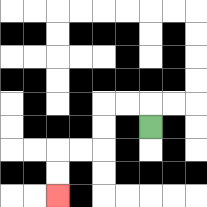{'start': '[6, 5]', 'end': '[2, 8]', 'path_directions': 'U,L,L,D,D,L,L,D,D', 'path_coordinates': '[[6, 5], [6, 4], [5, 4], [4, 4], [4, 5], [4, 6], [3, 6], [2, 6], [2, 7], [2, 8]]'}